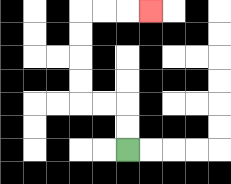{'start': '[5, 6]', 'end': '[6, 0]', 'path_directions': 'U,U,L,L,U,U,U,U,R,R,R', 'path_coordinates': '[[5, 6], [5, 5], [5, 4], [4, 4], [3, 4], [3, 3], [3, 2], [3, 1], [3, 0], [4, 0], [5, 0], [6, 0]]'}